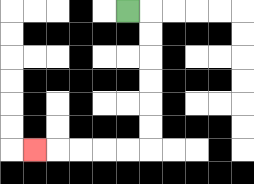{'start': '[5, 0]', 'end': '[1, 6]', 'path_directions': 'R,D,D,D,D,D,D,L,L,L,L,L', 'path_coordinates': '[[5, 0], [6, 0], [6, 1], [6, 2], [6, 3], [6, 4], [6, 5], [6, 6], [5, 6], [4, 6], [3, 6], [2, 6], [1, 6]]'}